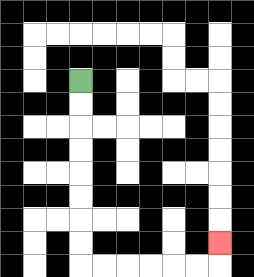{'start': '[3, 3]', 'end': '[9, 10]', 'path_directions': 'D,D,D,D,D,D,D,D,R,R,R,R,R,R,U', 'path_coordinates': '[[3, 3], [3, 4], [3, 5], [3, 6], [3, 7], [3, 8], [3, 9], [3, 10], [3, 11], [4, 11], [5, 11], [6, 11], [7, 11], [8, 11], [9, 11], [9, 10]]'}